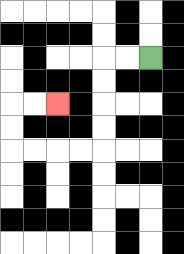{'start': '[6, 2]', 'end': '[2, 4]', 'path_directions': 'L,L,D,D,D,D,L,L,L,L,U,U,R,R', 'path_coordinates': '[[6, 2], [5, 2], [4, 2], [4, 3], [4, 4], [4, 5], [4, 6], [3, 6], [2, 6], [1, 6], [0, 6], [0, 5], [0, 4], [1, 4], [2, 4]]'}